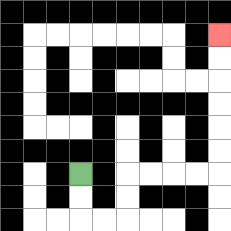{'start': '[3, 7]', 'end': '[9, 1]', 'path_directions': 'D,D,R,R,U,U,R,R,R,R,U,U,U,U,U,U', 'path_coordinates': '[[3, 7], [3, 8], [3, 9], [4, 9], [5, 9], [5, 8], [5, 7], [6, 7], [7, 7], [8, 7], [9, 7], [9, 6], [9, 5], [9, 4], [9, 3], [9, 2], [9, 1]]'}